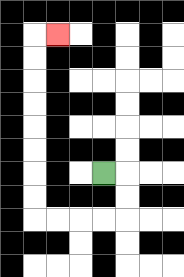{'start': '[4, 7]', 'end': '[2, 1]', 'path_directions': 'R,D,D,L,L,L,L,U,U,U,U,U,U,U,U,R', 'path_coordinates': '[[4, 7], [5, 7], [5, 8], [5, 9], [4, 9], [3, 9], [2, 9], [1, 9], [1, 8], [1, 7], [1, 6], [1, 5], [1, 4], [1, 3], [1, 2], [1, 1], [2, 1]]'}